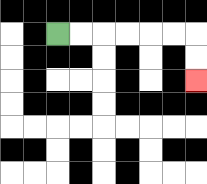{'start': '[2, 1]', 'end': '[8, 3]', 'path_directions': 'R,R,R,R,R,R,D,D', 'path_coordinates': '[[2, 1], [3, 1], [4, 1], [5, 1], [6, 1], [7, 1], [8, 1], [8, 2], [8, 3]]'}